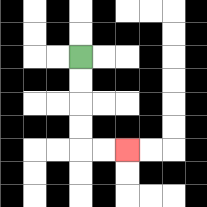{'start': '[3, 2]', 'end': '[5, 6]', 'path_directions': 'D,D,D,D,R,R', 'path_coordinates': '[[3, 2], [3, 3], [3, 4], [3, 5], [3, 6], [4, 6], [5, 6]]'}